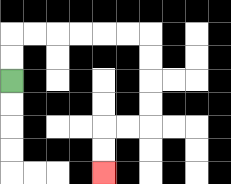{'start': '[0, 3]', 'end': '[4, 7]', 'path_directions': 'U,U,R,R,R,R,R,R,D,D,D,D,L,L,D,D', 'path_coordinates': '[[0, 3], [0, 2], [0, 1], [1, 1], [2, 1], [3, 1], [4, 1], [5, 1], [6, 1], [6, 2], [6, 3], [6, 4], [6, 5], [5, 5], [4, 5], [4, 6], [4, 7]]'}